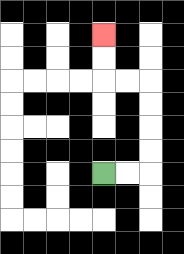{'start': '[4, 7]', 'end': '[4, 1]', 'path_directions': 'R,R,U,U,U,U,L,L,U,U', 'path_coordinates': '[[4, 7], [5, 7], [6, 7], [6, 6], [6, 5], [6, 4], [6, 3], [5, 3], [4, 3], [4, 2], [4, 1]]'}